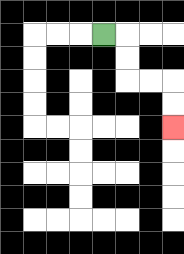{'start': '[4, 1]', 'end': '[7, 5]', 'path_directions': 'R,D,D,R,R,D,D', 'path_coordinates': '[[4, 1], [5, 1], [5, 2], [5, 3], [6, 3], [7, 3], [7, 4], [7, 5]]'}